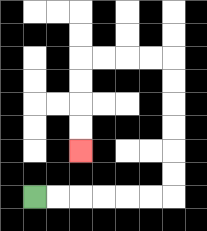{'start': '[1, 8]', 'end': '[3, 6]', 'path_directions': 'R,R,R,R,R,R,U,U,U,U,U,U,L,L,L,L,D,D,D,D', 'path_coordinates': '[[1, 8], [2, 8], [3, 8], [4, 8], [5, 8], [6, 8], [7, 8], [7, 7], [7, 6], [7, 5], [7, 4], [7, 3], [7, 2], [6, 2], [5, 2], [4, 2], [3, 2], [3, 3], [3, 4], [3, 5], [3, 6]]'}